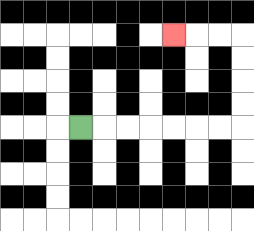{'start': '[3, 5]', 'end': '[7, 1]', 'path_directions': 'R,R,R,R,R,R,R,U,U,U,U,L,L,L', 'path_coordinates': '[[3, 5], [4, 5], [5, 5], [6, 5], [7, 5], [8, 5], [9, 5], [10, 5], [10, 4], [10, 3], [10, 2], [10, 1], [9, 1], [8, 1], [7, 1]]'}